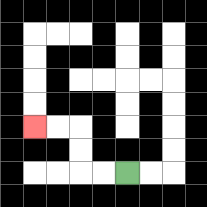{'start': '[5, 7]', 'end': '[1, 5]', 'path_directions': 'L,L,U,U,L,L', 'path_coordinates': '[[5, 7], [4, 7], [3, 7], [3, 6], [3, 5], [2, 5], [1, 5]]'}